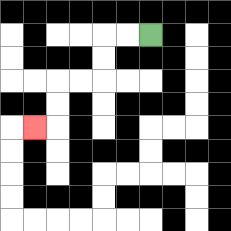{'start': '[6, 1]', 'end': '[1, 5]', 'path_directions': 'L,L,D,D,L,L,D,D,L', 'path_coordinates': '[[6, 1], [5, 1], [4, 1], [4, 2], [4, 3], [3, 3], [2, 3], [2, 4], [2, 5], [1, 5]]'}